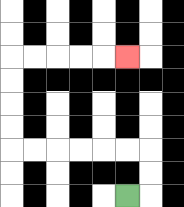{'start': '[5, 8]', 'end': '[5, 2]', 'path_directions': 'R,U,U,L,L,L,L,L,L,U,U,U,U,R,R,R,R,R', 'path_coordinates': '[[5, 8], [6, 8], [6, 7], [6, 6], [5, 6], [4, 6], [3, 6], [2, 6], [1, 6], [0, 6], [0, 5], [0, 4], [0, 3], [0, 2], [1, 2], [2, 2], [3, 2], [4, 2], [5, 2]]'}